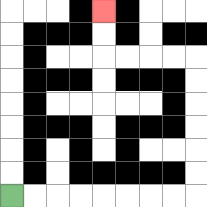{'start': '[0, 8]', 'end': '[4, 0]', 'path_directions': 'R,R,R,R,R,R,R,R,U,U,U,U,U,U,L,L,L,L,U,U', 'path_coordinates': '[[0, 8], [1, 8], [2, 8], [3, 8], [4, 8], [5, 8], [6, 8], [7, 8], [8, 8], [8, 7], [8, 6], [8, 5], [8, 4], [8, 3], [8, 2], [7, 2], [6, 2], [5, 2], [4, 2], [4, 1], [4, 0]]'}